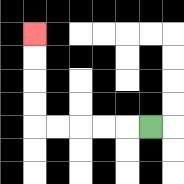{'start': '[6, 5]', 'end': '[1, 1]', 'path_directions': 'L,L,L,L,L,U,U,U,U', 'path_coordinates': '[[6, 5], [5, 5], [4, 5], [3, 5], [2, 5], [1, 5], [1, 4], [1, 3], [1, 2], [1, 1]]'}